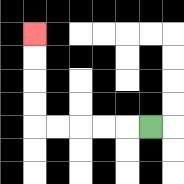{'start': '[6, 5]', 'end': '[1, 1]', 'path_directions': 'L,L,L,L,L,U,U,U,U', 'path_coordinates': '[[6, 5], [5, 5], [4, 5], [3, 5], [2, 5], [1, 5], [1, 4], [1, 3], [1, 2], [1, 1]]'}